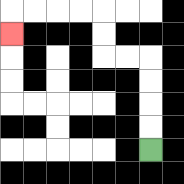{'start': '[6, 6]', 'end': '[0, 1]', 'path_directions': 'U,U,U,U,L,L,U,U,L,L,L,L,D', 'path_coordinates': '[[6, 6], [6, 5], [6, 4], [6, 3], [6, 2], [5, 2], [4, 2], [4, 1], [4, 0], [3, 0], [2, 0], [1, 0], [0, 0], [0, 1]]'}